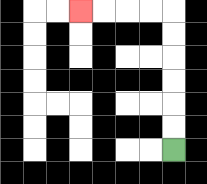{'start': '[7, 6]', 'end': '[3, 0]', 'path_directions': 'U,U,U,U,U,U,L,L,L,L', 'path_coordinates': '[[7, 6], [7, 5], [7, 4], [7, 3], [7, 2], [7, 1], [7, 0], [6, 0], [5, 0], [4, 0], [3, 0]]'}